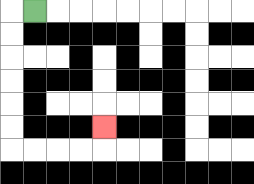{'start': '[1, 0]', 'end': '[4, 5]', 'path_directions': 'L,D,D,D,D,D,D,R,R,R,R,U', 'path_coordinates': '[[1, 0], [0, 0], [0, 1], [0, 2], [0, 3], [0, 4], [0, 5], [0, 6], [1, 6], [2, 6], [3, 6], [4, 6], [4, 5]]'}